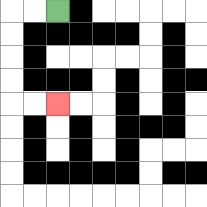{'start': '[2, 0]', 'end': '[2, 4]', 'path_directions': 'L,L,D,D,D,D,R,R', 'path_coordinates': '[[2, 0], [1, 0], [0, 0], [0, 1], [0, 2], [0, 3], [0, 4], [1, 4], [2, 4]]'}